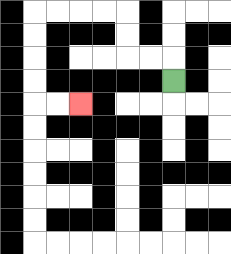{'start': '[7, 3]', 'end': '[3, 4]', 'path_directions': 'U,L,L,U,U,L,L,L,L,D,D,D,D,R,R', 'path_coordinates': '[[7, 3], [7, 2], [6, 2], [5, 2], [5, 1], [5, 0], [4, 0], [3, 0], [2, 0], [1, 0], [1, 1], [1, 2], [1, 3], [1, 4], [2, 4], [3, 4]]'}